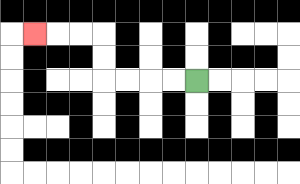{'start': '[8, 3]', 'end': '[1, 1]', 'path_directions': 'L,L,L,L,U,U,L,L,L', 'path_coordinates': '[[8, 3], [7, 3], [6, 3], [5, 3], [4, 3], [4, 2], [4, 1], [3, 1], [2, 1], [1, 1]]'}